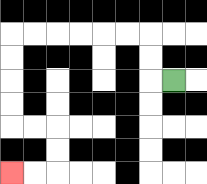{'start': '[7, 3]', 'end': '[0, 7]', 'path_directions': 'L,U,U,L,L,L,L,L,L,D,D,D,D,R,R,D,D,L,L', 'path_coordinates': '[[7, 3], [6, 3], [6, 2], [6, 1], [5, 1], [4, 1], [3, 1], [2, 1], [1, 1], [0, 1], [0, 2], [0, 3], [0, 4], [0, 5], [1, 5], [2, 5], [2, 6], [2, 7], [1, 7], [0, 7]]'}